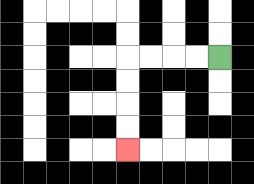{'start': '[9, 2]', 'end': '[5, 6]', 'path_directions': 'L,L,L,L,D,D,D,D', 'path_coordinates': '[[9, 2], [8, 2], [7, 2], [6, 2], [5, 2], [5, 3], [5, 4], [5, 5], [5, 6]]'}